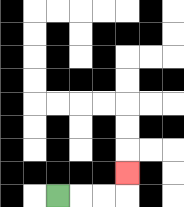{'start': '[2, 8]', 'end': '[5, 7]', 'path_directions': 'R,R,R,U', 'path_coordinates': '[[2, 8], [3, 8], [4, 8], [5, 8], [5, 7]]'}